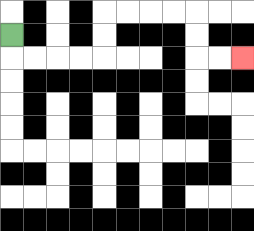{'start': '[0, 1]', 'end': '[10, 2]', 'path_directions': 'D,R,R,R,R,U,U,R,R,R,R,D,D,R,R', 'path_coordinates': '[[0, 1], [0, 2], [1, 2], [2, 2], [3, 2], [4, 2], [4, 1], [4, 0], [5, 0], [6, 0], [7, 0], [8, 0], [8, 1], [8, 2], [9, 2], [10, 2]]'}